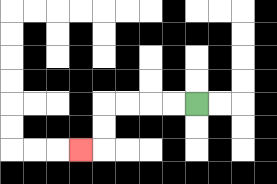{'start': '[8, 4]', 'end': '[3, 6]', 'path_directions': 'L,L,L,L,D,D,L', 'path_coordinates': '[[8, 4], [7, 4], [6, 4], [5, 4], [4, 4], [4, 5], [4, 6], [3, 6]]'}